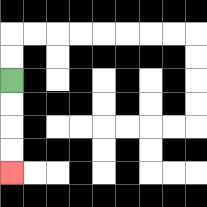{'start': '[0, 3]', 'end': '[0, 7]', 'path_directions': 'D,D,D,D', 'path_coordinates': '[[0, 3], [0, 4], [0, 5], [0, 6], [0, 7]]'}